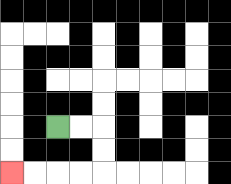{'start': '[2, 5]', 'end': '[0, 7]', 'path_directions': 'R,R,D,D,L,L,L,L', 'path_coordinates': '[[2, 5], [3, 5], [4, 5], [4, 6], [4, 7], [3, 7], [2, 7], [1, 7], [0, 7]]'}